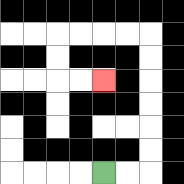{'start': '[4, 7]', 'end': '[4, 3]', 'path_directions': 'R,R,U,U,U,U,U,U,L,L,L,L,D,D,R,R', 'path_coordinates': '[[4, 7], [5, 7], [6, 7], [6, 6], [6, 5], [6, 4], [6, 3], [6, 2], [6, 1], [5, 1], [4, 1], [3, 1], [2, 1], [2, 2], [2, 3], [3, 3], [4, 3]]'}